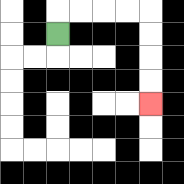{'start': '[2, 1]', 'end': '[6, 4]', 'path_directions': 'U,R,R,R,R,D,D,D,D', 'path_coordinates': '[[2, 1], [2, 0], [3, 0], [4, 0], [5, 0], [6, 0], [6, 1], [6, 2], [6, 3], [6, 4]]'}